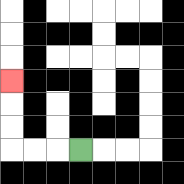{'start': '[3, 6]', 'end': '[0, 3]', 'path_directions': 'L,L,L,U,U,U', 'path_coordinates': '[[3, 6], [2, 6], [1, 6], [0, 6], [0, 5], [0, 4], [0, 3]]'}